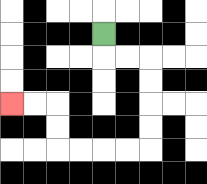{'start': '[4, 1]', 'end': '[0, 4]', 'path_directions': 'D,R,R,D,D,D,D,L,L,L,L,U,U,L,L', 'path_coordinates': '[[4, 1], [4, 2], [5, 2], [6, 2], [6, 3], [6, 4], [6, 5], [6, 6], [5, 6], [4, 6], [3, 6], [2, 6], [2, 5], [2, 4], [1, 4], [0, 4]]'}